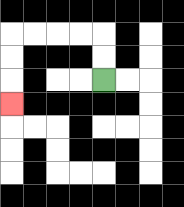{'start': '[4, 3]', 'end': '[0, 4]', 'path_directions': 'U,U,L,L,L,L,D,D,D', 'path_coordinates': '[[4, 3], [4, 2], [4, 1], [3, 1], [2, 1], [1, 1], [0, 1], [0, 2], [0, 3], [0, 4]]'}